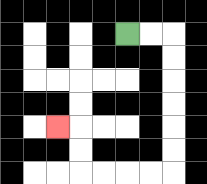{'start': '[5, 1]', 'end': '[2, 5]', 'path_directions': 'R,R,D,D,D,D,D,D,L,L,L,L,U,U,L', 'path_coordinates': '[[5, 1], [6, 1], [7, 1], [7, 2], [7, 3], [7, 4], [7, 5], [7, 6], [7, 7], [6, 7], [5, 7], [4, 7], [3, 7], [3, 6], [3, 5], [2, 5]]'}